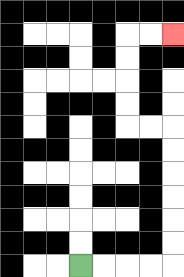{'start': '[3, 11]', 'end': '[7, 1]', 'path_directions': 'R,R,R,R,U,U,U,U,U,U,L,L,U,U,U,U,R,R', 'path_coordinates': '[[3, 11], [4, 11], [5, 11], [6, 11], [7, 11], [7, 10], [7, 9], [7, 8], [7, 7], [7, 6], [7, 5], [6, 5], [5, 5], [5, 4], [5, 3], [5, 2], [5, 1], [6, 1], [7, 1]]'}